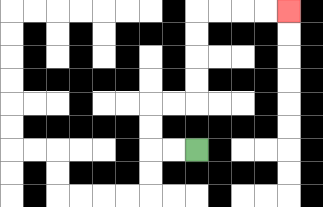{'start': '[8, 6]', 'end': '[12, 0]', 'path_directions': 'L,L,U,U,R,R,U,U,U,U,R,R,R,R', 'path_coordinates': '[[8, 6], [7, 6], [6, 6], [6, 5], [6, 4], [7, 4], [8, 4], [8, 3], [8, 2], [8, 1], [8, 0], [9, 0], [10, 0], [11, 0], [12, 0]]'}